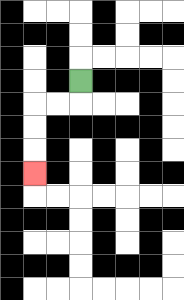{'start': '[3, 3]', 'end': '[1, 7]', 'path_directions': 'D,L,L,D,D,D', 'path_coordinates': '[[3, 3], [3, 4], [2, 4], [1, 4], [1, 5], [1, 6], [1, 7]]'}